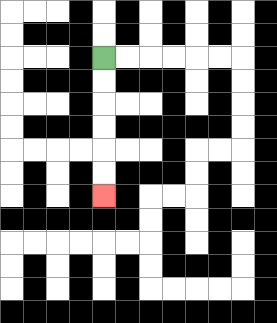{'start': '[4, 2]', 'end': '[4, 8]', 'path_directions': 'D,D,D,D,D,D', 'path_coordinates': '[[4, 2], [4, 3], [4, 4], [4, 5], [4, 6], [4, 7], [4, 8]]'}